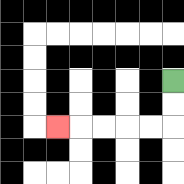{'start': '[7, 3]', 'end': '[2, 5]', 'path_directions': 'D,D,L,L,L,L,L', 'path_coordinates': '[[7, 3], [7, 4], [7, 5], [6, 5], [5, 5], [4, 5], [3, 5], [2, 5]]'}